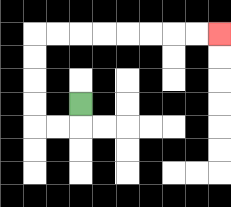{'start': '[3, 4]', 'end': '[9, 1]', 'path_directions': 'D,L,L,U,U,U,U,R,R,R,R,R,R,R,R', 'path_coordinates': '[[3, 4], [3, 5], [2, 5], [1, 5], [1, 4], [1, 3], [1, 2], [1, 1], [2, 1], [3, 1], [4, 1], [5, 1], [6, 1], [7, 1], [8, 1], [9, 1]]'}